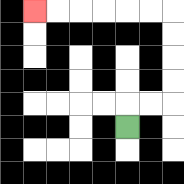{'start': '[5, 5]', 'end': '[1, 0]', 'path_directions': 'U,R,R,U,U,U,U,L,L,L,L,L,L', 'path_coordinates': '[[5, 5], [5, 4], [6, 4], [7, 4], [7, 3], [7, 2], [7, 1], [7, 0], [6, 0], [5, 0], [4, 0], [3, 0], [2, 0], [1, 0]]'}